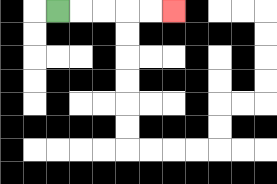{'start': '[2, 0]', 'end': '[7, 0]', 'path_directions': 'R,R,R,R,R', 'path_coordinates': '[[2, 0], [3, 0], [4, 0], [5, 0], [6, 0], [7, 0]]'}